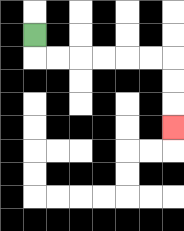{'start': '[1, 1]', 'end': '[7, 5]', 'path_directions': 'D,R,R,R,R,R,R,D,D,D', 'path_coordinates': '[[1, 1], [1, 2], [2, 2], [3, 2], [4, 2], [5, 2], [6, 2], [7, 2], [7, 3], [7, 4], [7, 5]]'}